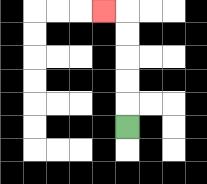{'start': '[5, 5]', 'end': '[4, 0]', 'path_directions': 'U,U,U,U,U,L', 'path_coordinates': '[[5, 5], [5, 4], [5, 3], [5, 2], [5, 1], [5, 0], [4, 0]]'}